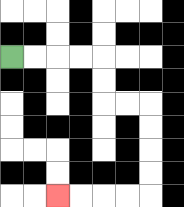{'start': '[0, 2]', 'end': '[2, 8]', 'path_directions': 'R,R,R,R,D,D,R,R,D,D,D,D,L,L,L,L', 'path_coordinates': '[[0, 2], [1, 2], [2, 2], [3, 2], [4, 2], [4, 3], [4, 4], [5, 4], [6, 4], [6, 5], [6, 6], [6, 7], [6, 8], [5, 8], [4, 8], [3, 8], [2, 8]]'}